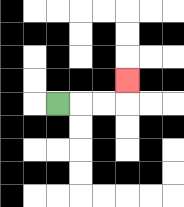{'start': '[2, 4]', 'end': '[5, 3]', 'path_directions': 'R,R,R,U', 'path_coordinates': '[[2, 4], [3, 4], [4, 4], [5, 4], [5, 3]]'}